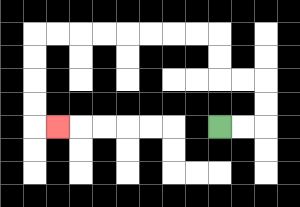{'start': '[9, 5]', 'end': '[2, 5]', 'path_directions': 'R,R,U,U,L,L,U,U,L,L,L,L,L,L,L,L,D,D,D,D,R', 'path_coordinates': '[[9, 5], [10, 5], [11, 5], [11, 4], [11, 3], [10, 3], [9, 3], [9, 2], [9, 1], [8, 1], [7, 1], [6, 1], [5, 1], [4, 1], [3, 1], [2, 1], [1, 1], [1, 2], [1, 3], [1, 4], [1, 5], [2, 5]]'}